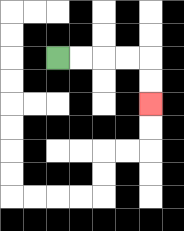{'start': '[2, 2]', 'end': '[6, 4]', 'path_directions': 'R,R,R,R,D,D', 'path_coordinates': '[[2, 2], [3, 2], [4, 2], [5, 2], [6, 2], [6, 3], [6, 4]]'}